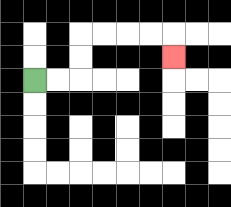{'start': '[1, 3]', 'end': '[7, 2]', 'path_directions': 'R,R,U,U,R,R,R,R,D', 'path_coordinates': '[[1, 3], [2, 3], [3, 3], [3, 2], [3, 1], [4, 1], [5, 1], [6, 1], [7, 1], [7, 2]]'}